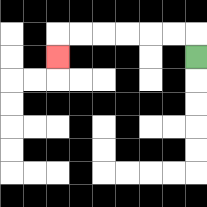{'start': '[8, 2]', 'end': '[2, 2]', 'path_directions': 'U,L,L,L,L,L,L,D', 'path_coordinates': '[[8, 2], [8, 1], [7, 1], [6, 1], [5, 1], [4, 1], [3, 1], [2, 1], [2, 2]]'}